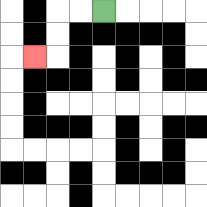{'start': '[4, 0]', 'end': '[1, 2]', 'path_directions': 'L,L,D,D,L', 'path_coordinates': '[[4, 0], [3, 0], [2, 0], [2, 1], [2, 2], [1, 2]]'}